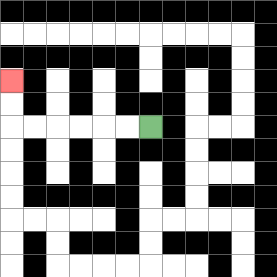{'start': '[6, 5]', 'end': '[0, 3]', 'path_directions': 'L,L,L,L,L,L,U,U', 'path_coordinates': '[[6, 5], [5, 5], [4, 5], [3, 5], [2, 5], [1, 5], [0, 5], [0, 4], [0, 3]]'}